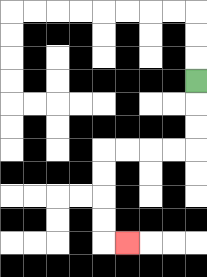{'start': '[8, 3]', 'end': '[5, 10]', 'path_directions': 'D,D,D,L,L,L,L,D,D,D,D,R', 'path_coordinates': '[[8, 3], [8, 4], [8, 5], [8, 6], [7, 6], [6, 6], [5, 6], [4, 6], [4, 7], [4, 8], [4, 9], [4, 10], [5, 10]]'}